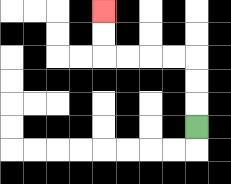{'start': '[8, 5]', 'end': '[4, 0]', 'path_directions': 'U,U,U,L,L,L,L,U,U', 'path_coordinates': '[[8, 5], [8, 4], [8, 3], [8, 2], [7, 2], [6, 2], [5, 2], [4, 2], [4, 1], [4, 0]]'}